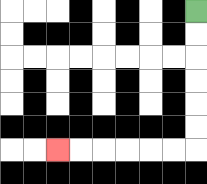{'start': '[8, 0]', 'end': '[2, 6]', 'path_directions': 'D,D,D,D,D,D,L,L,L,L,L,L', 'path_coordinates': '[[8, 0], [8, 1], [8, 2], [8, 3], [8, 4], [8, 5], [8, 6], [7, 6], [6, 6], [5, 6], [4, 6], [3, 6], [2, 6]]'}